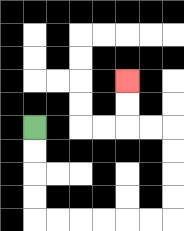{'start': '[1, 5]', 'end': '[5, 3]', 'path_directions': 'D,D,D,D,R,R,R,R,R,R,U,U,U,U,L,L,U,U', 'path_coordinates': '[[1, 5], [1, 6], [1, 7], [1, 8], [1, 9], [2, 9], [3, 9], [4, 9], [5, 9], [6, 9], [7, 9], [7, 8], [7, 7], [7, 6], [7, 5], [6, 5], [5, 5], [5, 4], [5, 3]]'}